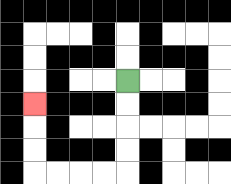{'start': '[5, 3]', 'end': '[1, 4]', 'path_directions': 'D,D,D,D,L,L,L,L,U,U,U', 'path_coordinates': '[[5, 3], [5, 4], [5, 5], [5, 6], [5, 7], [4, 7], [3, 7], [2, 7], [1, 7], [1, 6], [1, 5], [1, 4]]'}